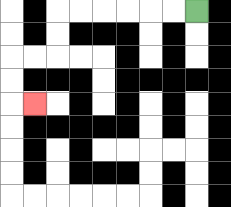{'start': '[8, 0]', 'end': '[1, 4]', 'path_directions': 'L,L,L,L,L,L,D,D,L,L,D,D,R', 'path_coordinates': '[[8, 0], [7, 0], [6, 0], [5, 0], [4, 0], [3, 0], [2, 0], [2, 1], [2, 2], [1, 2], [0, 2], [0, 3], [0, 4], [1, 4]]'}